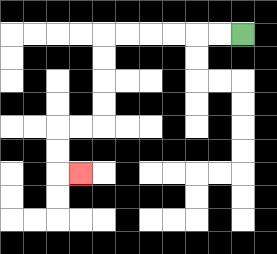{'start': '[10, 1]', 'end': '[3, 7]', 'path_directions': 'L,L,L,L,L,L,D,D,D,D,L,L,D,D,R', 'path_coordinates': '[[10, 1], [9, 1], [8, 1], [7, 1], [6, 1], [5, 1], [4, 1], [4, 2], [4, 3], [4, 4], [4, 5], [3, 5], [2, 5], [2, 6], [2, 7], [3, 7]]'}